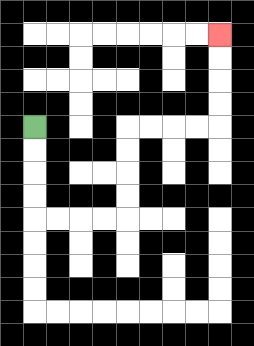{'start': '[1, 5]', 'end': '[9, 1]', 'path_directions': 'D,D,D,D,R,R,R,R,U,U,U,U,R,R,R,R,U,U,U,U', 'path_coordinates': '[[1, 5], [1, 6], [1, 7], [1, 8], [1, 9], [2, 9], [3, 9], [4, 9], [5, 9], [5, 8], [5, 7], [5, 6], [5, 5], [6, 5], [7, 5], [8, 5], [9, 5], [9, 4], [9, 3], [9, 2], [9, 1]]'}